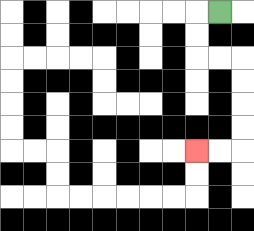{'start': '[9, 0]', 'end': '[8, 6]', 'path_directions': 'L,D,D,R,R,D,D,D,D,L,L', 'path_coordinates': '[[9, 0], [8, 0], [8, 1], [8, 2], [9, 2], [10, 2], [10, 3], [10, 4], [10, 5], [10, 6], [9, 6], [8, 6]]'}